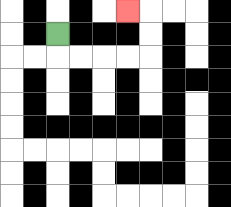{'start': '[2, 1]', 'end': '[5, 0]', 'path_directions': 'D,R,R,R,R,U,U,L', 'path_coordinates': '[[2, 1], [2, 2], [3, 2], [4, 2], [5, 2], [6, 2], [6, 1], [6, 0], [5, 0]]'}